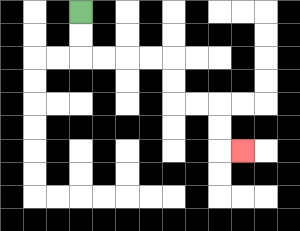{'start': '[3, 0]', 'end': '[10, 6]', 'path_directions': 'D,D,R,R,R,R,D,D,R,R,D,D,R', 'path_coordinates': '[[3, 0], [3, 1], [3, 2], [4, 2], [5, 2], [6, 2], [7, 2], [7, 3], [7, 4], [8, 4], [9, 4], [9, 5], [9, 6], [10, 6]]'}